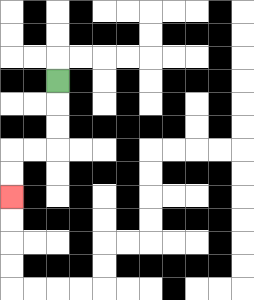{'start': '[2, 3]', 'end': '[0, 8]', 'path_directions': 'D,D,D,L,L,D,D', 'path_coordinates': '[[2, 3], [2, 4], [2, 5], [2, 6], [1, 6], [0, 6], [0, 7], [0, 8]]'}